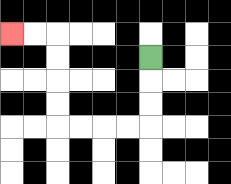{'start': '[6, 2]', 'end': '[0, 1]', 'path_directions': 'D,D,D,L,L,L,L,U,U,U,U,L,L', 'path_coordinates': '[[6, 2], [6, 3], [6, 4], [6, 5], [5, 5], [4, 5], [3, 5], [2, 5], [2, 4], [2, 3], [2, 2], [2, 1], [1, 1], [0, 1]]'}